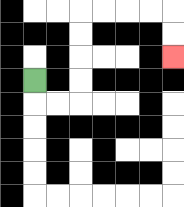{'start': '[1, 3]', 'end': '[7, 2]', 'path_directions': 'D,R,R,U,U,U,U,R,R,R,R,D,D', 'path_coordinates': '[[1, 3], [1, 4], [2, 4], [3, 4], [3, 3], [3, 2], [3, 1], [3, 0], [4, 0], [5, 0], [6, 0], [7, 0], [7, 1], [7, 2]]'}